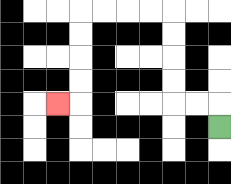{'start': '[9, 5]', 'end': '[2, 4]', 'path_directions': 'U,L,L,U,U,U,U,L,L,L,L,D,D,D,D,L', 'path_coordinates': '[[9, 5], [9, 4], [8, 4], [7, 4], [7, 3], [7, 2], [7, 1], [7, 0], [6, 0], [5, 0], [4, 0], [3, 0], [3, 1], [3, 2], [3, 3], [3, 4], [2, 4]]'}